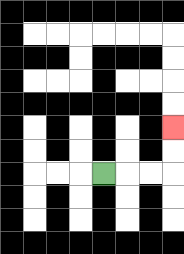{'start': '[4, 7]', 'end': '[7, 5]', 'path_directions': 'R,R,R,U,U', 'path_coordinates': '[[4, 7], [5, 7], [6, 7], [7, 7], [7, 6], [7, 5]]'}